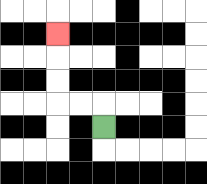{'start': '[4, 5]', 'end': '[2, 1]', 'path_directions': 'U,L,L,U,U,U', 'path_coordinates': '[[4, 5], [4, 4], [3, 4], [2, 4], [2, 3], [2, 2], [2, 1]]'}